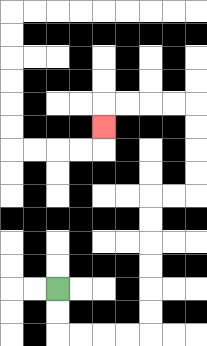{'start': '[2, 12]', 'end': '[4, 5]', 'path_directions': 'D,D,R,R,R,R,U,U,U,U,U,U,R,R,U,U,U,U,L,L,L,L,D', 'path_coordinates': '[[2, 12], [2, 13], [2, 14], [3, 14], [4, 14], [5, 14], [6, 14], [6, 13], [6, 12], [6, 11], [6, 10], [6, 9], [6, 8], [7, 8], [8, 8], [8, 7], [8, 6], [8, 5], [8, 4], [7, 4], [6, 4], [5, 4], [4, 4], [4, 5]]'}